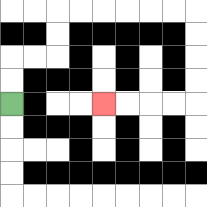{'start': '[0, 4]', 'end': '[4, 4]', 'path_directions': 'U,U,R,R,U,U,R,R,R,R,R,R,D,D,D,D,L,L,L,L', 'path_coordinates': '[[0, 4], [0, 3], [0, 2], [1, 2], [2, 2], [2, 1], [2, 0], [3, 0], [4, 0], [5, 0], [6, 0], [7, 0], [8, 0], [8, 1], [8, 2], [8, 3], [8, 4], [7, 4], [6, 4], [5, 4], [4, 4]]'}